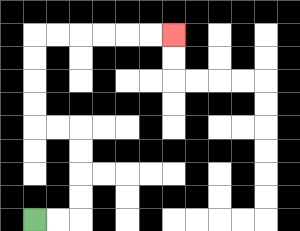{'start': '[1, 9]', 'end': '[7, 1]', 'path_directions': 'R,R,U,U,U,U,L,L,U,U,U,U,R,R,R,R,R,R', 'path_coordinates': '[[1, 9], [2, 9], [3, 9], [3, 8], [3, 7], [3, 6], [3, 5], [2, 5], [1, 5], [1, 4], [1, 3], [1, 2], [1, 1], [2, 1], [3, 1], [4, 1], [5, 1], [6, 1], [7, 1]]'}